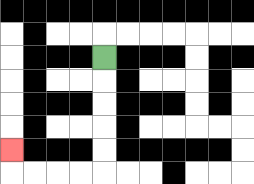{'start': '[4, 2]', 'end': '[0, 6]', 'path_directions': 'D,D,D,D,D,L,L,L,L,U', 'path_coordinates': '[[4, 2], [4, 3], [4, 4], [4, 5], [4, 6], [4, 7], [3, 7], [2, 7], [1, 7], [0, 7], [0, 6]]'}